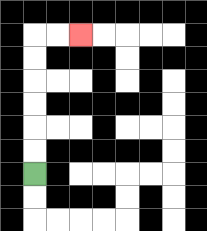{'start': '[1, 7]', 'end': '[3, 1]', 'path_directions': 'U,U,U,U,U,U,R,R', 'path_coordinates': '[[1, 7], [1, 6], [1, 5], [1, 4], [1, 3], [1, 2], [1, 1], [2, 1], [3, 1]]'}